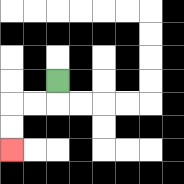{'start': '[2, 3]', 'end': '[0, 6]', 'path_directions': 'D,L,L,D,D', 'path_coordinates': '[[2, 3], [2, 4], [1, 4], [0, 4], [0, 5], [0, 6]]'}